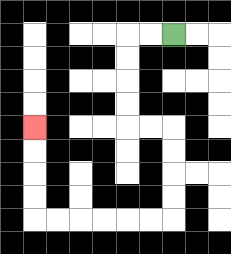{'start': '[7, 1]', 'end': '[1, 5]', 'path_directions': 'L,L,D,D,D,D,R,R,D,D,D,D,L,L,L,L,L,L,U,U,U,U', 'path_coordinates': '[[7, 1], [6, 1], [5, 1], [5, 2], [5, 3], [5, 4], [5, 5], [6, 5], [7, 5], [7, 6], [7, 7], [7, 8], [7, 9], [6, 9], [5, 9], [4, 9], [3, 9], [2, 9], [1, 9], [1, 8], [1, 7], [1, 6], [1, 5]]'}